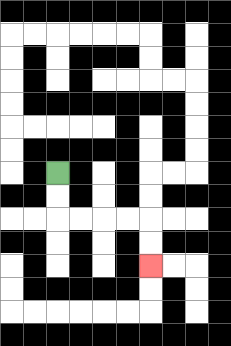{'start': '[2, 7]', 'end': '[6, 11]', 'path_directions': 'D,D,R,R,R,R,D,D', 'path_coordinates': '[[2, 7], [2, 8], [2, 9], [3, 9], [4, 9], [5, 9], [6, 9], [6, 10], [6, 11]]'}